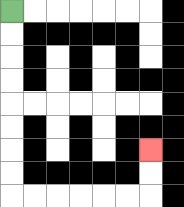{'start': '[0, 0]', 'end': '[6, 6]', 'path_directions': 'D,D,D,D,D,D,D,D,R,R,R,R,R,R,U,U', 'path_coordinates': '[[0, 0], [0, 1], [0, 2], [0, 3], [0, 4], [0, 5], [0, 6], [0, 7], [0, 8], [1, 8], [2, 8], [3, 8], [4, 8], [5, 8], [6, 8], [6, 7], [6, 6]]'}